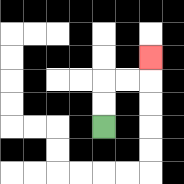{'start': '[4, 5]', 'end': '[6, 2]', 'path_directions': 'U,U,R,R,U', 'path_coordinates': '[[4, 5], [4, 4], [4, 3], [5, 3], [6, 3], [6, 2]]'}